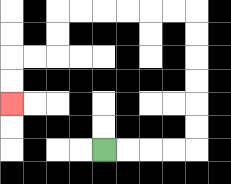{'start': '[4, 6]', 'end': '[0, 4]', 'path_directions': 'R,R,R,R,U,U,U,U,U,U,L,L,L,L,L,L,D,D,L,L,D,D', 'path_coordinates': '[[4, 6], [5, 6], [6, 6], [7, 6], [8, 6], [8, 5], [8, 4], [8, 3], [8, 2], [8, 1], [8, 0], [7, 0], [6, 0], [5, 0], [4, 0], [3, 0], [2, 0], [2, 1], [2, 2], [1, 2], [0, 2], [0, 3], [0, 4]]'}